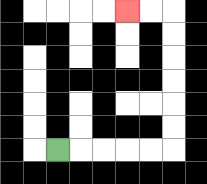{'start': '[2, 6]', 'end': '[5, 0]', 'path_directions': 'R,R,R,R,R,U,U,U,U,U,U,L,L', 'path_coordinates': '[[2, 6], [3, 6], [4, 6], [5, 6], [6, 6], [7, 6], [7, 5], [7, 4], [7, 3], [7, 2], [7, 1], [7, 0], [6, 0], [5, 0]]'}